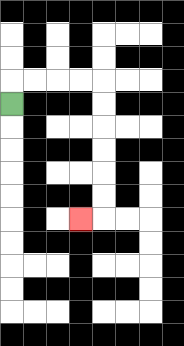{'start': '[0, 4]', 'end': '[3, 9]', 'path_directions': 'U,R,R,R,R,D,D,D,D,D,D,L', 'path_coordinates': '[[0, 4], [0, 3], [1, 3], [2, 3], [3, 3], [4, 3], [4, 4], [4, 5], [4, 6], [4, 7], [4, 8], [4, 9], [3, 9]]'}